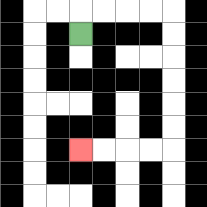{'start': '[3, 1]', 'end': '[3, 6]', 'path_directions': 'U,R,R,R,R,D,D,D,D,D,D,L,L,L,L', 'path_coordinates': '[[3, 1], [3, 0], [4, 0], [5, 0], [6, 0], [7, 0], [7, 1], [7, 2], [7, 3], [7, 4], [7, 5], [7, 6], [6, 6], [5, 6], [4, 6], [3, 6]]'}